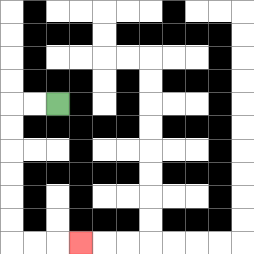{'start': '[2, 4]', 'end': '[3, 10]', 'path_directions': 'L,L,D,D,D,D,D,D,R,R,R', 'path_coordinates': '[[2, 4], [1, 4], [0, 4], [0, 5], [0, 6], [0, 7], [0, 8], [0, 9], [0, 10], [1, 10], [2, 10], [3, 10]]'}